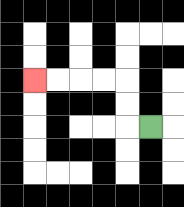{'start': '[6, 5]', 'end': '[1, 3]', 'path_directions': 'L,U,U,L,L,L,L', 'path_coordinates': '[[6, 5], [5, 5], [5, 4], [5, 3], [4, 3], [3, 3], [2, 3], [1, 3]]'}